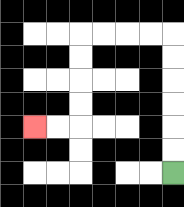{'start': '[7, 7]', 'end': '[1, 5]', 'path_directions': 'U,U,U,U,U,U,L,L,L,L,D,D,D,D,L,L', 'path_coordinates': '[[7, 7], [7, 6], [7, 5], [7, 4], [7, 3], [7, 2], [7, 1], [6, 1], [5, 1], [4, 1], [3, 1], [3, 2], [3, 3], [3, 4], [3, 5], [2, 5], [1, 5]]'}